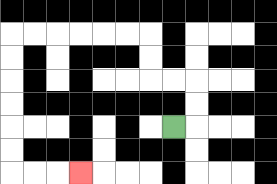{'start': '[7, 5]', 'end': '[3, 7]', 'path_directions': 'R,U,U,L,L,U,U,L,L,L,L,L,L,D,D,D,D,D,D,R,R,R', 'path_coordinates': '[[7, 5], [8, 5], [8, 4], [8, 3], [7, 3], [6, 3], [6, 2], [6, 1], [5, 1], [4, 1], [3, 1], [2, 1], [1, 1], [0, 1], [0, 2], [0, 3], [0, 4], [0, 5], [0, 6], [0, 7], [1, 7], [2, 7], [3, 7]]'}